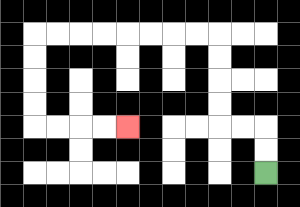{'start': '[11, 7]', 'end': '[5, 5]', 'path_directions': 'U,U,L,L,U,U,U,U,L,L,L,L,L,L,L,L,D,D,D,D,R,R,R,R', 'path_coordinates': '[[11, 7], [11, 6], [11, 5], [10, 5], [9, 5], [9, 4], [9, 3], [9, 2], [9, 1], [8, 1], [7, 1], [6, 1], [5, 1], [4, 1], [3, 1], [2, 1], [1, 1], [1, 2], [1, 3], [1, 4], [1, 5], [2, 5], [3, 5], [4, 5], [5, 5]]'}